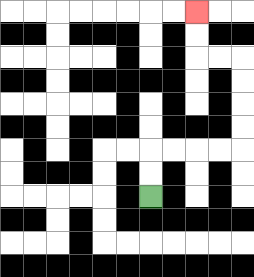{'start': '[6, 8]', 'end': '[8, 0]', 'path_directions': 'U,U,R,R,R,R,U,U,U,U,L,L,U,U', 'path_coordinates': '[[6, 8], [6, 7], [6, 6], [7, 6], [8, 6], [9, 6], [10, 6], [10, 5], [10, 4], [10, 3], [10, 2], [9, 2], [8, 2], [8, 1], [8, 0]]'}